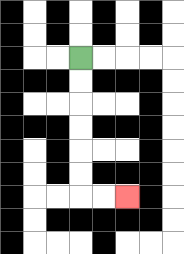{'start': '[3, 2]', 'end': '[5, 8]', 'path_directions': 'D,D,D,D,D,D,R,R', 'path_coordinates': '[[3, 2], [3, 3], [3, 4], [3, 5], [3, 6], [3, 7], [3, 8], [4, 8], [5, 8]]'}